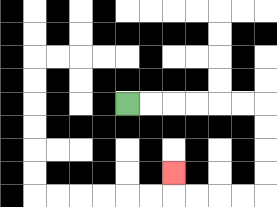{'start': '[5, 4]', 'end': '[7, 7]', 'path_directions': 'R,R,R,R,R,R,D,D,D,D,L,L,L,L,U', 'path_coordinates': '[[5, 4], [6, 4], [7, 4], [8, 4], [9, 4], [10, 4], [11, 4], [11, 5], [11, 6], [11, 7], [11, 8], [10, 8], [9, 8], [8, 8], [7, 8], [7, 7]]'}